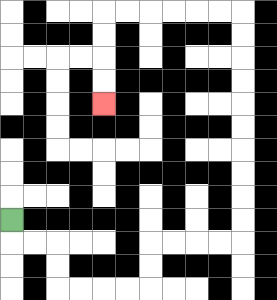{'start': '[0, 9]', 'end': '[4, 4]', 'path_directions': 'D,R,R,D,D,R,R,R,R,U,U,R,R,R,R,U,U,U,U,U,U,U,U,U,U,L,L,L,L,L,L,D,D,D,D', 'path_coordinates': '[[0, 9], [0, 10], [1, 10], [2, 10], [2, 11], [2, 12], [3, 12], [4, 12], [5, 12], [6, 12], [6, 11], [6, 10], [7, 10], [8, 10], [9, 10], [10, 10], [10, 9], [10, 8], [10, 7], [10, 6], [10, 5], [10, 4], [10, 3], [10, 2], [10, 1], [10, 0], [9, 0], [8, 0], [7, 0], [6, 0], [5, 0], [4, 0], [4, 1], [4, 2], [4, 3], [4, 4]]'}